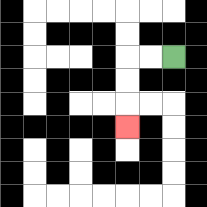{'start': '[7, 2]', 'end': '[5, 5]', 'path_directions': 'L,L,D,D,D', 'path_coordinates': '[[7, 2], [6, 2], [5, 2], [5, 3], [5, 4], [5, 5]]'}